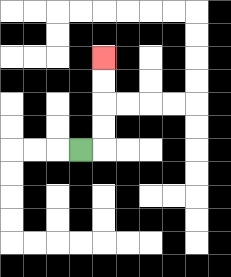{'start': '[3, 6]', 'end': '[4, 2]', 'path_directions': 'R,U,U,U,U', 'path_coordinates': '[[3, 6], [4, 6], [4, 5], [4, 4], [4, 3], [4, 2]]'}